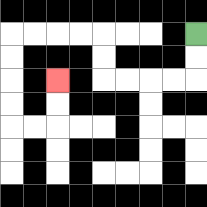{'start': '[8, 1]', 'end': '[2, 3]', 'path_directions': 'D,D,L,L,L,L,U,U,L,L,L,L,D,D,D,D,R,R,U,U', 'path_coordinates': '[[8, 1], [8, 2], [8, 3], [7, 3], [6, 3], [5, 3], [4, 3], [4, 2], [4, 1], [3, 1], [2, 1], [1, 1], [0, 1], [0, 2], [0, 3], [0, 4], [0, 5], [1, 5], [2, 5], [2, 4], [2, 3]]'}